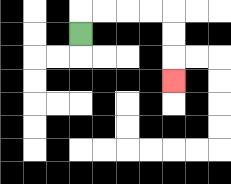{'start': '[3, 1]', 'end': '[7, 3]', 'path_directions': 'U,R,R,R,R,D,D,D', 'path_coordinates': '[[3, 1], [3, 0], [4, 0], [5, 0], [6, 0], [7, 0], [7, 1], [7, 2], [7, 3]]'}